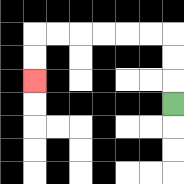{'start': '[7, 4]', 'end': '[1, 3]', 'path_directions': 'U,U,U,L,L,L,L,L,L,D,D', 'path_coordinates': '[[7, 4], [7, 3], [7, 2], [7, 1], [6, 1], [5, 1], [4, 1], [3, 1], [2, 1], [1, 1], [1, 2], [1, 3]]'}